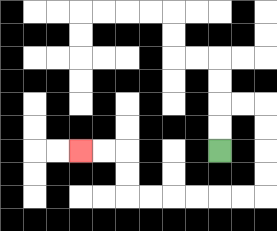{'start': '[9, 6]', 'end': '[3, 6]', 'path_directions': 'U,U,R,R,D,D,D,D,L,L,L,L,L,L,U,U,L,L', 'path_coordinates': '[[9, 6], [9, 5], [9, 4], [10, 4], [11, 4], [11, 5], [11, 6], [11, 7], [11, 8], [10, 8], [9, 8], [8, 8], [7, 8], [6, 8], [5, 8], [5, 7], [5, 6], [4, 6], [3, 6]]'}